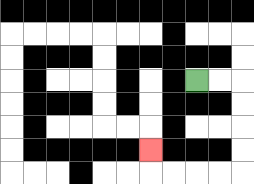{'start': '[8, 3]', 'end': '[6, 6]', 'path_directions': 'R,R,D,D,D,D,L,L,L,L,U', 'path_coordinates': '[[8, 3], [9, 3], [10, 3], [10, 4], [10, 5], [10, 6], [10, 7], [9, 7], [8, 7], [7, 7], [6, 7], [6, 6]]'}